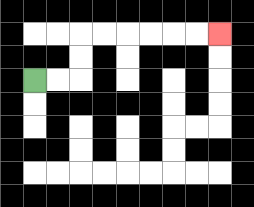{'start': '[1, 3]', 'end': '[9, 1]', 'path_directions': 'R,R,U,U,R,R,R,R,R,R', 'path_coordinates': '[[1, 3], [2, 3], [3, 3], [3, 2], [3, 1], [4, 1], [5, 1], [6, 1], [7, 1], [8, 1], [9, 1]]'}